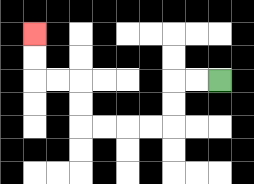{'start': '[9, 3]', 'end': '[1, 1]', 'path_directions': 'L,L,D,D,L,L,L,L,U,U,L,L,U,U', 'path_coordinates': '[[9, 3], [8, 3], [7, 3], [7, 4], [7, 5], [6, 5], [5, 5], [4, 5], [3, 5], [3, 4], [3, 3], [2, 3], [1, 3], [1, 2], [1, 1]]'}